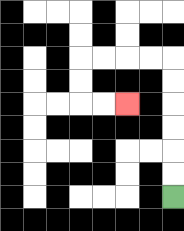{'start': '[7, 8]', 'end': '[5, 4]', 'path_directions': 'U,U,U,U,U,U,L,L,L,L,D,D,R,R', 'path_coordinates': '[[7, 8], [7, 7], [7, 6], [7, 5], [7, 4], [7, 3], [7, 2], [6, 2], [5, 2], [4, 2], [3, 2], [3, 3], [3, 4], [4, 4], [5, 4]]'}